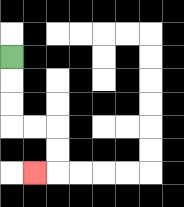{'start': '[0, 2]', 'end': '[1, 7]', 'path_directions': 'D,D,D,R,R,D,D,L', 'path_coordinates': '[[0, 2], [0, 3], [0, 4], [0, 5], [1, 5], [2, 5], [2, 6], [2, 7], [1, 7]]'}